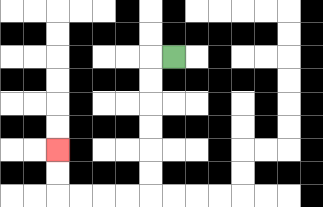{'start': '[7, 2]', 'end': '[2, 6]', 'path_directions': 'L,D,D,D,D,D,D,L,L,L,L,U,U', 'path_coordinates': '[[7, 2], [6, 2], [6, 3], [6, 4], [6, 5], [6, 6], [6, 7], [6, 8], [5, 8], [4, 8], [3, 8], [2, 8], [2, 7], [2, 6]]'}